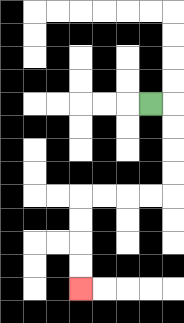{'start': '[6, 4]', 'end': '[3, 12]', 'path_directions': 'R,D,D,D,D,L,L,L,L,D,D,D,D', 'path_coordinates': '[[6, 4], [7, 4], [7, 5], [7, 6], [7, 7], [7, 8], [6, 8], [5, 8], [4, 8], [3, 8], [3, 9], [3, 10], [3, 11], [3, 12]]'}